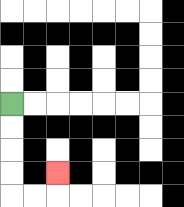{'start': '[0, 4]', 'end': '[2, 7]', 'path_directions': 'D,D,D,D,R,R,U', 'path_coordinates': '[[0, 4], [0, 5], [0, 6], [0, 7], [0, 8], [1, 8], [2, 8], [2, 7]]'}